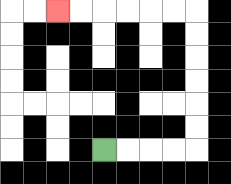{'start': '[4, 6]', 'end': '[2, 0]', 'path_directions': 'R,R,R,R,U,U,U,U,U,U,L,L,L,L,L,L', 'path_coordinates': '[[4, 6], [5, 6], [6, 6], [7, 6], [8, 6], [8, 5], [8, 4], [8, 3], [8, 2], [8, 1], [8, 0], [7, 0], [6, 0], [5, 0], [4, 0], [3, 0], [2, 0]]'}